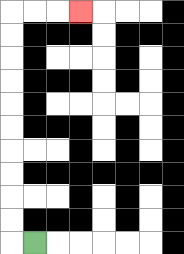{'start': '[1, 10]', 'end': '[3, 0]', 'path_directions': 'L,U,U,U,U,U,U,U,U,U,U,R,R,R', 'path_coordinates': '[[1, 10], [0, 10], [0, 9], [0, 8], [0, 7], [0, 6], [0, 5], [0, 4], [0, 3], [0, 2], [0, 1], [0, 0], [1, 0], [2, 0], [3, 0]]'}